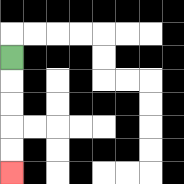{'start': '[0, 2]', 'end': '[0, 7]', 'path_directions': 'D,D,D,D,D', 'path_coordinates': '[[0, 2], [0, 3], [0, 4], [0, 5], [0, 6], [0, 7]]'}